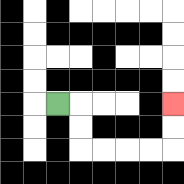{'start': '[2, 4]', 'end': '[7, 4]', 'path_directions': 'R,D,D,R,R,R,R,U,U', 'path_coordinates': '[[2, 4], [3, 4], [3, 5], [3, 6], [4, 6], [5, 6], [6, 6], [7, 6], [7, 5], [7, 4]]'}